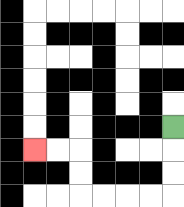{'start': '[7, 5]', 'end': '[1, 6]', 'path_directions': 'D,D,D,L,L,L,L,U,U,L,L', 'path_coordinates': '[[7, 5], [7, 6], [7, 7], [7, 8], [6, 8], [5, 8], [4, 8], [3, 8], [3, 7], [3, 6], [2, 6], [1, 6]]'}